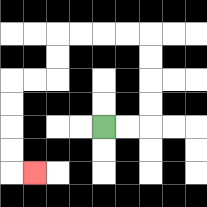{'start': '[4, 5]', 'end': '[1, 7]', 'path_directions': 'R,R,U,U,U,U,L,L,L,L,D,D,L,L,D,D,D,D,R', 'path_coordinates': '[[4, 5], [5, 5], [6, 5], [6, 4], [6, 3], [6, 2], [6, 1], [5, 1], [4, 1], [3, 1], [2, 1], [2, 2], [2, 3], [1, 3], [0, 3], [0, 4], [0, 5], [0, 6], [0, 7], [1, 7]]'}